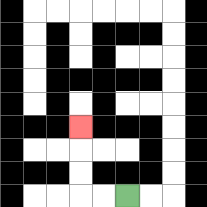{'start': '[5, 8]', 'end': '[3, 5]', 'path_directions': 'L,L,U,U,U', 'path_coordinates': '[[5, 8], [4, 8], [3, 8], [3, 7], [3, 6], [3, 5]]'}